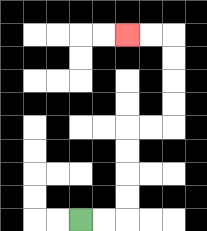{'start': '[3, 9]', 'end': '[5, 1]', 'path_directions': 'R,R,U,U,U,U,R,R,U,U,U,U,L,L', 'path_coordinates': '[[3, 9], [4, 9], [5, 9], [5, 8], [5, 7], [5, 6], [5, 5], [6, 5], [7, 5], [7, 4], [7, 3], [7, 2], [7, 1], [6, 1], [5, 1]]'}